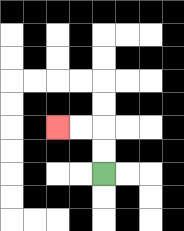{'start': '[4, 7]', 'end': '[2, 5]', 'path_directions': 'U,U,L,L', 'path_coordinates': '[[4, 7], [4, 6], [4, 5], [3, 5], [2, 5]]'}